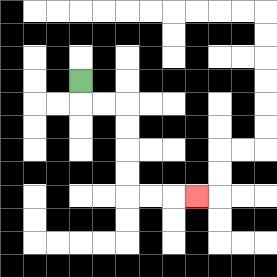{'start': '[3, 3]', 'end': '[8, 8]', 'path_directions': 'D,R,R,D,D,D,D,R,R,R', 'path_coordinates': '[[3, 3], [3, 4], [4, 4], [5, 4], [5, 5], [5, 6], [5, 7], [5, 8], [6, 8], [7, 8], [8, 8]]'}